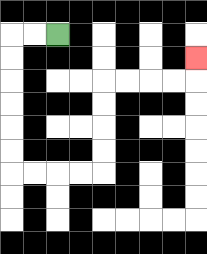{'start': '[2, 1]', 'end': '[8, 2]', 'path_directions': 'L,L,D,D,D,D,D,D,R,R,R,R,U,U,U,U,R,R,R,R,U', 'path_coordinates': '[[2, 1], [1, 1], [0, 1], [0, 2], [0, 3], [0, 4], [0, 5], [0, 6], [0, 7], [1, 7], [2, 7], [3, 7], [4, 7], [4, 6], [4, 5], [4, 4], [4, 3], [5, 3], [6, 3], [7, 3], [8, 3], [8, 2]]'}